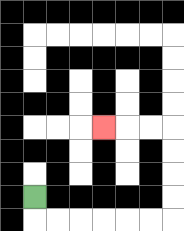{'start': '[1, 8]', 'end': '[4, 5]', 'path_directions': 'D,R,R,R,R,R,R,U,U,U,U,L,L,L', 'path_coordinates': '[[1, 8], [1, 9], [2, 9], [3, 9], [4, 9], [5, 9], [6, 9], [7, 9], [7, 8], [7, 7], [7, 6], [7, 5], [6, 5], [5, 5], [4, 5]]'}